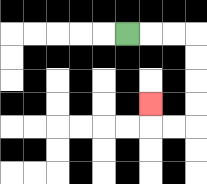{'start': '[5, 1]', 'end': '[6, 4]', 'path_directions': 'R,R,R,D,D,D,D,L,L,U', 'path_coordinates': '[[5, 1], [6, 1], [7, 1], [8, 1], [8, 2], [8, 3], [8, 4], [8, 5], [7, 5], [6, 5], [6, 4]]'}